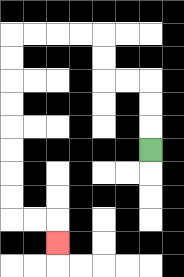{'start': '[6, 6]', 'end': '[2, 10]', 'path_directions': 'U,U,U,L,L,U,U,L,L,L,L,D,D,D,D,D,D,D,D,R,R,D', 'path_coordinates': '[[6, 6], [6, 5], [6, 4], [6, 3], [5, 3], [4, 3], [4, 2], [4, 1], [3, 1], [2, 1], [1, 1], [0, 1], [0, 2], [0, 3], [0, 4], [0, 5], [0, 6], [0, 7], [0, 8], [0, 9], [1, 9], [2, 9], [2, 10]]'}